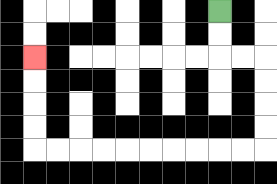{'start': '[9, 0]', 'end': '[1, 2]', 'path_directions': 'D,D,R,R,D,D,D,D,L,L,L,L,L,L,L,L,L,L,U,U,U,U', 'path_coordinates': '[[9, 0], [9, 1], [9, 2], [10, 2], [11, 2], [11, 3], [11, 4], [11, 5], [11, 6], [10, 6], [9, 6], [8, 6], [7, 6], [6, 6], [5, 6], [4, 6], [3, 6], [2, 6], [1, 6], [1, 5], [1, 4], [1, 3], [1, 2]]'}